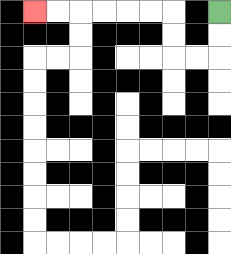{'start': '[9, 0]', 'end': '[1, 0]', 'path_directions': 'D,D,L,L,U,U,L,L,L,L,L,L', 'path_coordinates': '[[9, 0], [9, 1], [9, 2], [8, 2], [7, 2], [7, 1], [7, 0], [6, 0], [5, 0], [4, 0], [3, 0], [2, 0], [1, 0]]'}